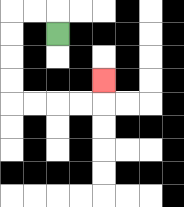{'start': '[2, 1]', 'end': '[4, 3]', 'path_directions': 'U,L,L,D,D,D,D,R,R,R,R,U', 'path_coordinates': '[[2, 1], [2, 0], [1, 0], [0, 0], [0, 1], [0, 2], [0, 3], [0, 4], [1, 4], [2, 4], [3, 4], [4, 4], [4, 3]]'}